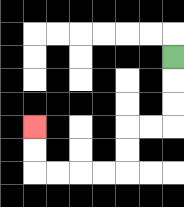{'start': '[7, 2]', 'end': '[1, 5]', 'path_directions': 'D,D,D,L,L,D,D,L,L,L,L,U,U', 'path_coordinates': '[[7, 2], [7, 3], [7, 4], [7, 5], [6, 5], [5, 5], [5, 6], [5, 7], [4, 7], [3, 7], [2, 7], [1, 7], [1, 6], [1, 5]]'}